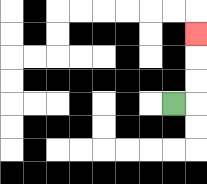{'start': '[7, 4]', 'end': '[8, 1]', 'path_directions': 'R,U,U,U', 'path_coordinates': '[[7, 4], [8, 4], [8, 3], [8, 2], [8, 1]]'}